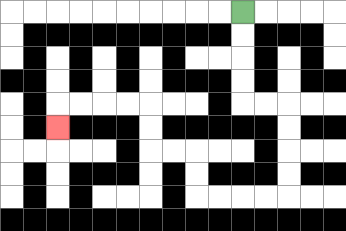{'start': '[10, 0]', 'end': '[2, 5]', 'path_directions': 'D,D,D,D,R,R,D,D,D,D,L,L,L,L,U,U,L,L,U,U,L,L,L,L,D', 'path_coordinates': '[[10, 0], [10, 1], [10, 2], [10, 3], [10, 4], [11, 4], [12, 4], [12, 5], [12, 6], [12, 7], [12, 8], [11, 8], [10, 8], [9, 8], [8, 8], [8, 7], [8, 6], [7, 6], [6, 6], [6, 5], [6, 4], [5, 4], [4, 4], [3, 4], [2, 4], [2, 5]]'}